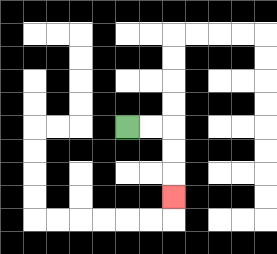{'start': '[5, 5]', 'end': '[7, 8]', 'path_directions': 'R,R,D,D,D', 'path_coordinates': '[[5, 5], [6, 5], [7, 5], [7, 6], [7, 7], [7, 8]]'}